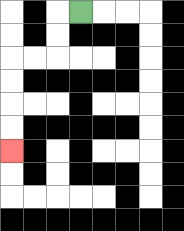{'start': '[3, 0]', 'end': '[0, 6]', 'path_directions': 'L,D,D,L,L,D,D,D,D', 'path_coordinates': '[[3, 0], [2, 0], [2, 1], [2, 2], [1, 2], [0, 2], [0, 3], [0, 4], [0, 5], [0, 6]]'}